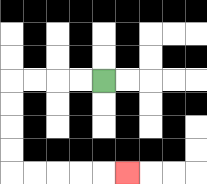{'start': '[4, 3]', 'end': '[5, 7]', 'path_directions': 'L,L,L,L,D,D,D,D,R,R,R,R,R', 'path_coordinates': '[[4, 3], [3, 3], [2, 3], [1, 3], [0, 3], [0, 4], [0, 5], [0, 6], [0, 7], [1, 7], [2, 7], [3, 7], [4, 7], [5, 7]]'}